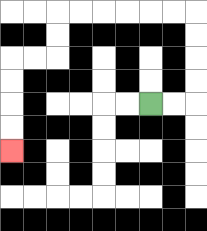{'start': '[6, 4]', 'end': '[0, 6]', 'path_directions': 'R,R,U,U,U,U,L,L,L,L,L,L,D,D,L,L,D,D,D,D', 'path_coordinates': '[[6, 4], [7, 4], [8, 4], [8, 3], [8, 2], [8, 1], [8, 0], [7, 0], [6, 0], [5, 0], [4, 0], [3, 0], [2, 0], [2, 1], [2, 2], [1, 2], [0, 2], [0, 3], [0, 4], [0, 5], [0, 6]]'}